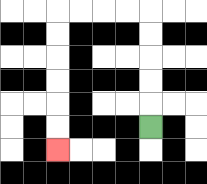{'start': '[6, 5]', 'end': '[2, 6]', 'path_directions': 'U,U,U,U,U,L,L,L,L,D,D,D,D,D,D', 'path_coordinates': '[[6, 5], [6, 4], [6, 3], [6, 2], [6, 1], [6, 0], [5, 0], [4, 0], [3, 0], [2, 0], [2, 1], [2, 2], [2, 3], [2, 4], [2, 5], [2, 6]]'}